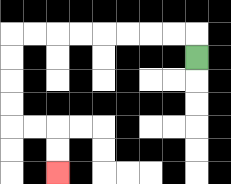{'start': '[8, 2]', 'end': '[2, 7]', 'path_directions': 'U,L,L,L,L,L,L,L,L,D,D,D,D,R,R,D,D', 'path_coordinates': '[[8, 2], [8, 1], [7, 1], [6, 1], [5, 1], [4, 1], [3, 1], [2, 1], [1, 1], [0, 1], [0, 2], [0, 3], [0, 4], [0, 5], [1, 5], [2, 5], [2, 6], [2, 7]]'}